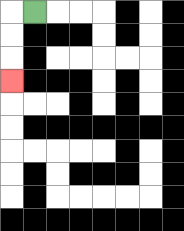{'start': '[1, 0]', 'end': '[0, 3]', 'path_directions': 'L,D,D,D', 'path_coordinates': '[[1, 0], [0, 0], [0, 1], [0, 2], [0, 3]]'}